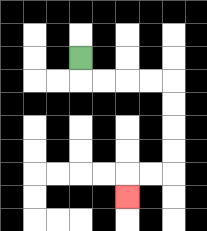{'start': '[3, 2]', 'end': '[5, 8]', 'path_directions': 'D,R,R,R,R,D,D,D,D,L,L,D', 'path_coordinates': '[[3, 2], [3, 3], [4, 3], [5, 3], [6, 3], [7, 3], [7, 4], [7, 5], [7, 6], [7, 7], [6, 7], [5, 7], [5, 8]]'}